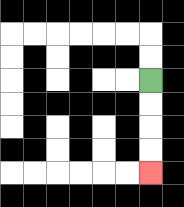{'start': '[6, 3]', 'end': '[6, 7]', 'path_directions': 'D,D,D,D', 'path_coordinates': '[[6, 3], [6, 4], [6, 5], [6, 6], [6, 7]]'}